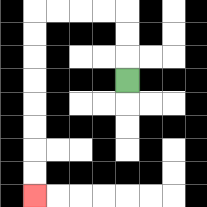{'start': '[5, 3]', 'end': '[1, 8]', 'path_directions': 'U,U,U,L,L,L,L,D,D,D,D,D,D,D,D', 'path_coordinates': '[[5, 3], [5, 2], [5, 1], [5, 0], [4, 0], [3, 0], [2, 0], [1, 0], [1, 1], [1, 2], [1, 3], [1, 4], [1, 5], [1, 6], [1, 7], [1, 8]]'}